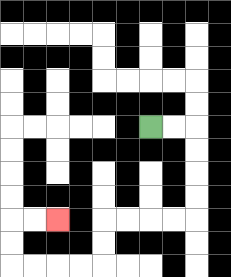{'start': '[6, 5]', 'end': '[2, 9]', 'path_directions': 'R,R,D,D,D,D,L,L,L,L,D,D,L,L,L,L,U,U,R,R', 'path_coordinates': '[[6, 5], [7, 5], [8, 5], [8, 6], [8, 7], [8, 8], [8, 9], [7, 9], [6, 9], [5, 9], [4, 9], [4, 10], [4, 11], [3, 11], [2, 11], [1, 11], [0, 11], [0, 10], [0, 9], [1, 9], [2, 9]]'}